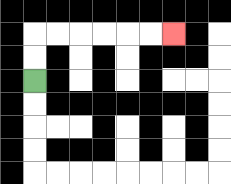{'start': '[1, 3]', 'end': '[7, 1]', 'path_directions': 'U,U,R,R,R,R,R,R', 'path_coordinates': '[[1, 3], [1, 2], [1, 1], [2, 1], [3, 1], [4, 1], [5, 1], [6, 1], [7, 1]]'}